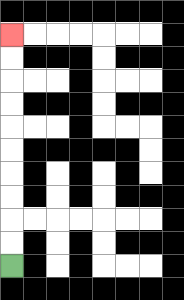{'start': '[0, 11]', 'end': '[0, 1]', 'path_directions': 'U,U,U,U,U,U,U,U,U,U', 'path_coordinates': '[[0, 11], [0, 10], [0, 9], [0, 8], [0, 7], [0, 6], [0, 5], [0, 4], [0, 3], [0, 2], [0, 1]]'}